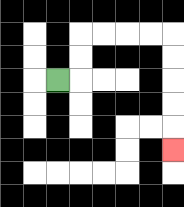{'start': '[2, 3]', 'end': '[7, 6]', 'path_directions': 'R,U,U,R,R,R,R,D,D,D,D,D', 'path_coordinates': '[[2, 3], [3, 3], [3, 2], [3, 1], [4, 1], [5, 1], [6, 1], [7, 1], [7, 2], [7, 3], [7, 4], [7, 5], [7, 6]]'}